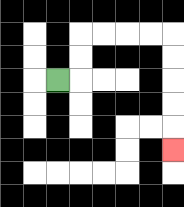{'start': '[2, 3]', 'end': '[7, 6]', 'path_directions': 'R,U,U,R,R,R,R,D,D,D,D,D', 'path_coordinates': '[[2, 3], [3, 3], [3, 2], [3, 1], [4, 1], [5, 1], [6, 1], [7, 1], [7, 2], [7, 3], [7, 4], [7, 5], [7, 6]]'}